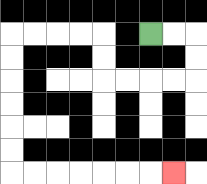{'start': '[6, 1]', 'end': '[7, 7]', 'path_directions': 'R,R,D,D,L,L,L,L,U,U,L,L,L,L,D,D,D,D,D,D,R,R,R,R,R,R,R', 'path_coordinates': '[[6, 1], [7, 1], [8, 1], [8, 2], [8, 3], [7, 3], [6, 3], [5, 3], [4, 3], [4, 2], [4, 1], [3, 1], [2, 1], [1, 1], [0, 1], [0, 2], [0, 3], [0, 4], [0, 5], [0, 6], [0, 7], [1, 7], [2, 7], [3, 7], [4, 7], [5, 7], [6, 7], [7, 7]]'}